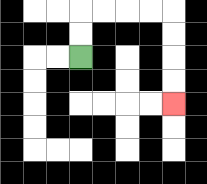{'start': '[3, 2]', 'end': '[7, 4]', 'path_directions': 'U,U,R,R,R,R,D,D,D,D', 'path_coordinates': '[[3, 2], [3, 1], [3, 0], [4, 0], [5, 0], [6, 0], [7, 0], [7, 1], [7, 2], [7, 3], [7, 4]]'}